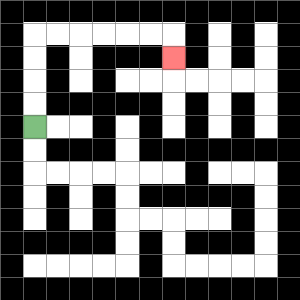{'start': '[1, 5]', 'end': '[7, 2]', 'path_directions': 'U,U,U,U,R,R,R,R,R,R,D', 'path_coordinates': '[[1, 5], [1, 4], [1, 3], [1, 2], [1, 1], [2, 1], [3, 1], [4, 1], [5, 1], [6, 1], [7, 1], [7, 2]]'}